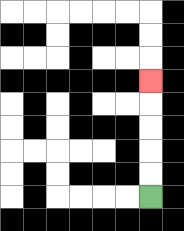{'start': '[6, 8]', 'end': '[6, 3]', 'path_directions': 'U,U,U,U,U', 'path_coordinates': '[[6, 8], [6, 7], [6, 6], [6, 5], [6, 4], [6, 3]]'}